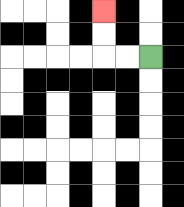{'start': '[6, 2]', 'end': '[4, 0]', 'path_directions': 'L,L,U,U', 'path_coordinates': '[[6, 2], [5, 2], [4, 2], [4, 1], [4, 0]]'}